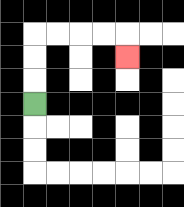{'start': '[1, 4]', 'end': '[5, 2]', 'path_directions': 'U,U,U,R,R,R,R,D', 'path_coordinates': '[[1, 4], [1, 3], [1, 2], [1, 1], [2, 1], [3, 1], [4, 1], [5, 1], [5, 2]]'}